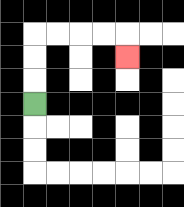{'start': '[1, 4]', 'end': '[5, 2]', 'path_directions': 'U,U,U,R,R,R,R,D', 'path_coordinates': '[[1, 4], [1, 3], [1, 2], [1, 1], [2, 1], [3, 1], [4, 1], [5, 1], [5, 2]]'}